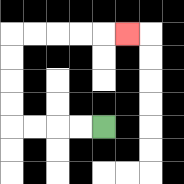{'start': '[4, 5]', 'end': '[5, 1]', 'path_directions': 'L,L,L,L,U,U,U,U,R,R,R,R,R', 'path_coordinates': '[[4, 5], [3, 5], [2, 5], [1, 5], [0, 5], [0, 4], [0, 3], [0, 2], [0, 1], [1, 1], [2, 1], [3, 1], [4, 1], [5, 1]]'}